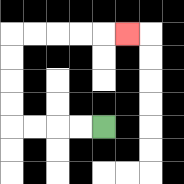{'start': '[4, 5]', 'end': '[5, 1]', 'path_directions': 'L,L,L,L,U,U,U,U,R,R,R,R,R', 'path_coordinates': '[[4, 5], [3, 5], [2, 5], [1, 5], [0, 5], [0, 4], [0, 3], [0, 2], [0, 1], [1, 1], [2, 1], [3, 1], [4, 1], [5, 1]]'}